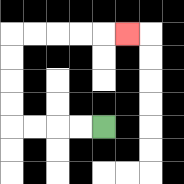{'start': '[4, 5]', 'end': '[5, 1]', 'path_directions': 'L,L,L,L,U,U,U,U,R,R,R,R,R', 'path_coordinates': '[[4, 5], [3, 5], [2, 5], [1, 5], [0, 5], [0, 4], [0, 3], [0, 2], [0, 1], [1, 1], [2, 1], [3, 1], [4, 1], [5, 1]]'}